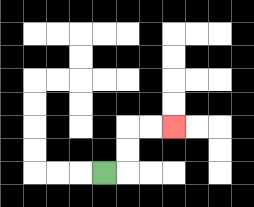{'start': '[4, 7]', 'end': '[7, 5]', 'path_directions': 'R,U,U,R,R', 'path_coordinates': '[[4, 7], [5, 7], [5, 6], [5, 5], [6, 5], [7, 5]]'}